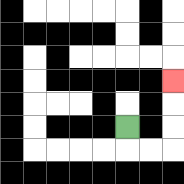{'start': '[5, 5]', 'end': '[7, 3]', 'path_directions': 'D,R,R,U,U,U', 'path_coordinates': '[[5, 5], [5, 6], [6, 6], [7, 6], [7, 5], [7, 4], [7, 3]]'}